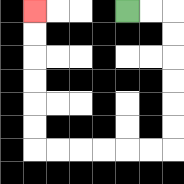{'start': '[5, 0]', 'end': '[1, 0]', 'path_directions': 'R,R,D,D,D,D,D,D,L,L,L,L,L,L,U,U,U,U,U,U', 'path_coordinates': '[[5, 0], [6, 0], [7, 0], [7, 1], [7, 2], [7, 3], [7, 4], [7, 5], [7, 6], [6, 6], [5, 6], [4, 6], [3, 6], [2, 6], [1, 6], [1, 5], [1, 4], [1, 3], [1, 2], [1, 1], [1, 0]]'}